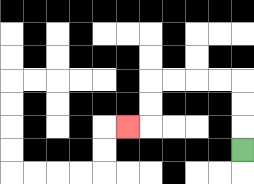{'start': '[10, 6]', 'end': '[5, 5]', 'path_directions': 'U,U,U,L,L,L,L,D,D,L', 'path_coordinates': '[[10, 6], [10, 5], [10, 4], [10, 3], [9, 3], [8, 3], [7, 3], [6, 3], [6, 4], [6, 5], [5, 5]]'}